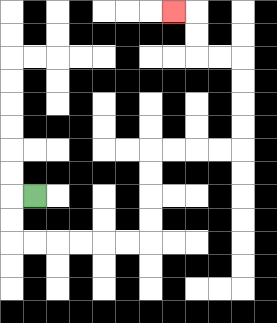{'start': '[1, 8]', 'end': '[7, 0]', 'path_directions': 'L,D,D,R,R,R,R,R,R,U,U,U,U,R,R,R,R,U,U,U,U,L,L,U,U,L', 'path_coordinates': '[[1, 8], [0, 8], [0, 9], [0, 10], [1, 10], [2, 10], [3, 10], [4, 10], [5, 10], [6, 10], [6, 9], [6, 8], [6, 7], [6, 6], [7, 6], [8, 6], [9, 6], [10, 6], [10, 5], [10, 4], [10, 3], [10, 2], [9, 2], [8, 2], [8, 1], [8, 0], [7, 0]]'}